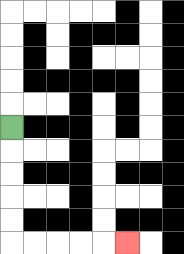{'start': '[0, 5]', 'end': '[5, 10]', 'path_directions': 'D,D,D,D,D,R,R,R,R,R', 'path_coordinates': '[[0, 5], [0, 6], [0, 7], [0, 8], [0, 9], [0, 10], [1, 10], [2, 10], [3, 10], [4, 10], [5, 10]]'}